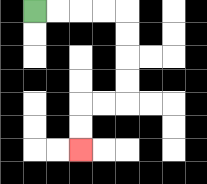{'start': '[1, 0]', 'end': '[3, 6]', 'path_directions': 'R,R,R,R,D,D,D,D,L,L,D,D', 'path_coordinates': '[[1, 0], [2, 0], [3, 0], [4, 0], [5, 0], [5, 1], [5, 2], [5, 3], [5, 4], [4, 4], [3, 4], [3, 5], [3, 6]]'}